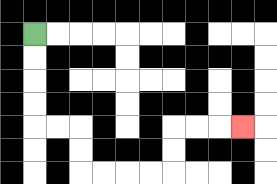{'start': '[1, 1]', 'end': '[10, 5]', 'path_directions': 'D,D,D,D,R,R,D,D,R,R,R,R,U,U,R,R,R', 'path_coordinates': '[[1, 1], [1, 2], [1, 3], [1, 4], [1, 5], [2, 5], [3, 5], [3, 6], [3, 7], [4, 7], [5, 7], [6, 7], [7, 7], [7, 6], [7, 5], [8, 5], [9, 5], [10, 5]]'}